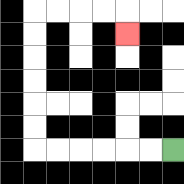{'start': '[7, 6]', 'end': '[5, 1]', 'path_directions': 'L,L,L,L,L,L,U,U,U,U,U,U,R,R,R,R,D', 'path_coordinates': '[[7, 6], [6, 6], [5, 6], [4, 6], [3, 6], [2, 6], [1, 6], [1, 5], [1, 4], [1, 3], [1, 2], [1, 1], [1, 0], [2, 0], [3, 0], [4, 0], [5, 0], [5, 1]]'}